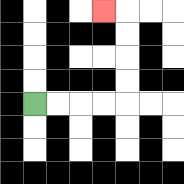{'start': '[1, 4]', 'end': '[4, 0]', 'path_directions': 'R,R,R,R,U,U,U,U,L', 'path_coordinates': '[[1, 4], [2, 4], [3, 4], [4, 4], [5, 4], [5, 3], [5, 2], [5, 1], [5, 0], [4, 0]]'}